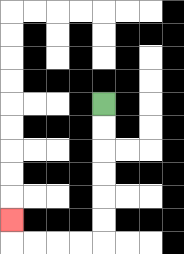{'start': '[4, 4]', 'end': '[0, 9]', 'path_directions': 'D,D,D,D,D,D,L,L,L,L,U', 'path_coordinates': '[[4, 4], [4, 5], [4, 6], [4, 7], [4, 8], [4, 9], [4, 10], [3, 10], [2, 10], [1, 10], [0, 10], [0, 9]]'}